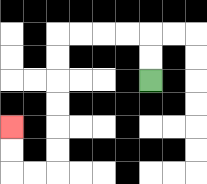{'start': '[6, 3]', 'end': '[0, 5]', 'path_directions': 'U,U,L,L,L,L,D,D,D,D,D,D,L,L,U,U', 'path_coordinates': '[[6, 3], [6, 2], [6, 1], [5, 1], [4, 1], [3, 1], [2, 1], [2, 2], [2, 3], [2, 4], [2, 5], [2, 6], [2, 7], [1, 7], [0, 7], [0, 6], [0, 5]]'}